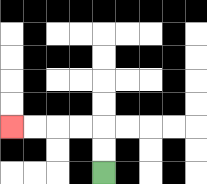{'start': '[4, 7]', 'end': '[0, 5]', 'path_directions': 'U,U,L,L,L,L', 'path_coordinates': '[[4, 7], [4, 6], [4, 5], [3, 5], [2, 5], [1, 5], [0, 5]]'}